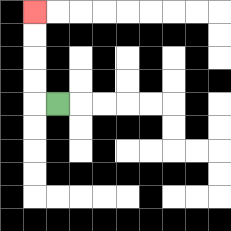{'start': '[2, 4]', 'end': '[1, 0]', 'path_directions': 'L,U,U,U,U', 'path_coordinates': '[[2, 4], [1, 4], [1, 3], [1, 2], [1, 1], [1, 0]]'}